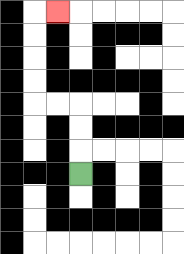{'start': '[3, 7]', 'end': '[2, 0]', 'path_directions': 'U,U,U,L,L,U,U,U,U,R', 'path_coordinates': '[[3, 7], [3, 6], [3, 5], [3, 4], [2, 4], [1, 4], [1, 3], [1, 2], [1, 1], [1, 0], [2, 0]]'}